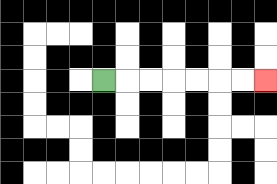{'start': '[4, 3]', 'end': '[11, 3]', 'path_directions': 'R,R,R,R,R,R,R', 'path_coordinates': '[[4, 3], [5, 3], [6, 3], [7, 3], [8, 3], [9, 3], [10, 3], [11, 3]]'}